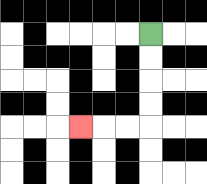{'start': '[6, 1]', 'end': '[3, 5]', 'path_directions': 'D,D,D,D,L,L,L', 'path_coordinates': '[[6, 1], [6, 2], [6, 3], [6, 4], [6, 5], [5, 5], [4, 5], [3, 5]]'}